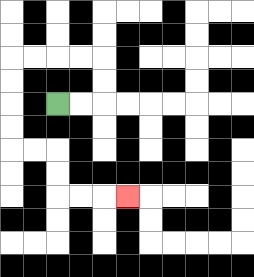{'start': '[2, 4]', 'end': '[5, 8]', 'path_directions': 'R,R,U,U,L,L,L,L,D,D,D,D,R,R,D,D,R,R,R', 'path_coordinates': '[[2, 4], [3, 4], [4, 4], [4, 3], [4, 2], [3, 2], [2, 2], [1, 2], [0, 2], [0, 3], [0, 4], [0, 5], [0, 6], [1, 6], [2, 6], [2, 7], [2, 8], [3, 8], [4, 8], [5, 8]]'}